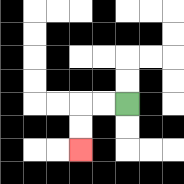{'start': '[5, 4]', 'end': '[3, 6]', 'path_directions': 'L,L,D,D', 'path_coordinates': '[[5, 4], [4, 4], [3, 4], [3, 5], [3, 6]]'}